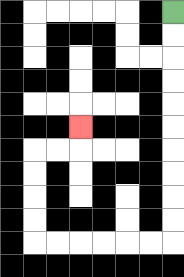{'start': '[7, 0]', 'end': '[3, 5]', 'path_directions': 'D,D,D,D,D,D,D,D,D,D,L,L,L,L,L,L,U,U,U,U,R,R,U', 'path_coordinates': '[[7, 0], [7, 1], [7, 2], [7, 3], [7, 4], [7, 5], [7, 6], [7, 7], [7, 8], [7, 9], [7, 10], [6, 10], [5, 10], [4, 10], [3, 10], [2, 10], [1, 10], [1, 9], [1, 8], [1, 7], [1, 6], [2, 6], [3, 6], [3, 5]]'}